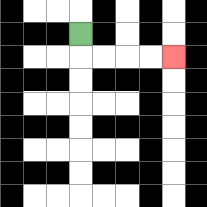{'start': '[3, 1]', 'end': '[7, 2]', 'path_directions': 'D,R,R,R,R', 'path_coordinates': '[[3, 1], [3, 2], [4, 2], [5, 2], [6, 2], [7, 2]]'}